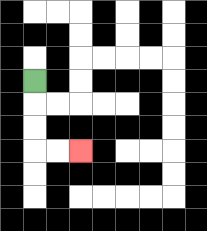{'start': '[1, 3]', 'end': '[3, 6]', 'path_directions': 'D,D,D,R,R', 'path_coordinates': '[[1, 3], [1, 4], [1, 5], [1, 6], [2, 6], [3, 6]]'}